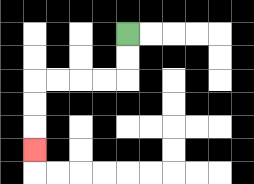{'start': '[5, 1]', 'end': '[1, 6]', 'path_directions': 'D,D,L,L,L,L,D,D,D', 'path_coordinates': '[[5, 1], [5, 2], [5, 3], [4, 3], [3, 3], [2, 3], [1, 3], [1, 4], [1, 5], [1, 6]]'}